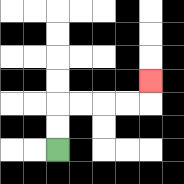{'start': '[2, 6]', 'end': '[6, 3]', 'path_directions': 'U,U,R,R,R,R,U', 'path_coordinates': '[[2, 6], [2, 5], [2, 4], [3, 4], [4, 4], [5, 4], [6, 4], [6, 3]]'}